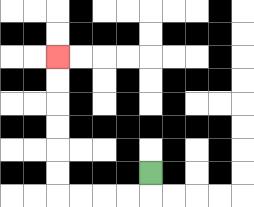{'start': '[6, 7]', 'end': '[2, 2]', 'path_directions': 'D,L,L,L,L,U,U,U,U,U,U', 'path_coordinates': '[[6, 7], [6, 8], [5, 8], [4, 8], [3, 8], [2, 8], [2, 7], [2, 6], [2, 5], [2, 4], [2, 3], [2, 2]]'}